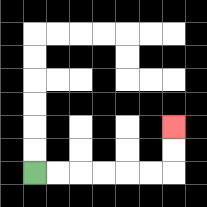{'start': '[1, 7]', 'end': '[7, 5]', 'path_directions': 'R,R,R,R,R,R,U,U', 'path_coordinates': '[[1, 7], [2, 7], [3, 7], [4, 7], [5, 7], [6, 7], [7, 7], [7, 6], [7, 5]]'}